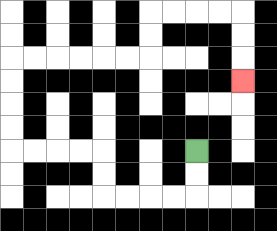{'start': '[8, 6]', 'end': '[10, 3]', 'path_directions': 'D,D,L,L,L,L,U,U,L,L,L,L,U,U,U,U,R,R,R,R,R,R,U,U,R,R,R,R,D,D,D', 'path_coordinates': '[[8, 6], [8, 7], [8, 8], [7, 8], [6, 8], [5, 8], [4, 8], [4, 7], [4, 6], [3, 6], [2, 6], [1, 6], [0, 6], [0, 5], [0, 4], [0, 3], [0, 2], [1, 2], [2, 2], [3, 2], [4, 2], [5, 2], [6, 2], [6, 1], [6, 0], [7, 0], [8, 0], [9, 0], [10, 0], [10, 1], [10, 2], [10, 3]]'}